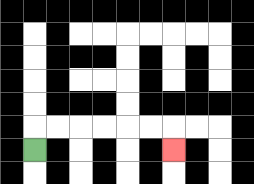{'start': '[1, 6]', 'end': '[7, 6]', 'path_directions': 'U,R,R,R,R,R,R,D', 'path_coordinates': '[[1, 6], [1, 5], [2, 5], [3, 5], [4, 5], [5, 5], [6, 5], [7, 5], [7, 6]]'}